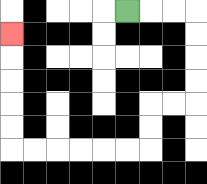{'start': '[5, 0]', 'end': '[0, 1]', 'path_directions': 'R,R,R,D,D,D,D,L,L,D,D,L,L,L,L,L,L,U,U,U,U,U', 'path_coordinates': '[[5, 0], [6, 0], [7, 0], [8, 0], [8, 1], [8, 2], [8, 3], [8, 4], [7, 4], [6, 4], [6, 5], [6, 6], [5, 6], [4, 6], [3, 6], [2, 6], [1, 6], [0, 6], [0, 5], [0, 4], [0, 3], [0, 2], [0, 1]]'}